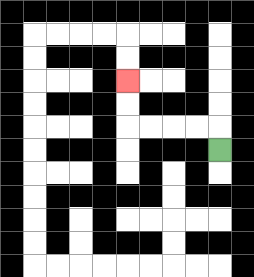{'start': '[9, 6]', 'end': '[5, 3]', 'path_directions': 'U,L,L,L,L,U,U', 'path_coordinates': '[[9, 6], [9, 5], [8, 5], [7, 5], [6, 5], [5, 5], [5, 4], [5, 3]]'}